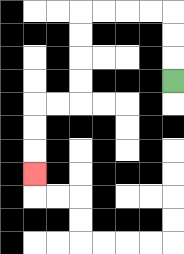{'start': '[7, 3]', 'end': '[1, 7]', 'path_directions': 'U,U,U,L,L,L,L,D,D,D,D,L,L,D,D,D', 'path_coordinates': '[[7, 3], [7, 2], [7, 1], [7, 0], [6, 0], [5, 0], [4, 0], [3, 0], [3, 1], [3, 2], [3, 3], [3, 4], [2, 4], [1, 4], [1, 5], [1, 6], [1, 7]]'}